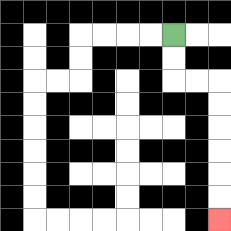{'start': '[7, 1]', 'end': '[9, 9]', 'path_directions': 'D,D,R,R,D,D,D,D,D,D', 'path_coordinates': '[[7, 1], [7, 2], [7, 3], [8, 3], [9, 3], [9, 4], [9, 5], [9, 6], [9, 7], [9, 8], [9, 9]]'}